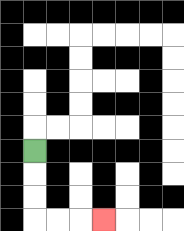{'start': '[1, 6]', 'end': '[4, 9]', 'path_directions': 'D,D,D,R,R,R', 'path_coordinates': '[[1, 6], [1, 7], [1, 8], [1, 9], [2, 9], [3, 9], [4, 9]]'}